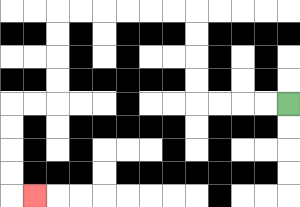{'start': '[12, 4]', 'end': '[1, 8]', 'path_directions': 'L,L,L,L,U,U,U,U,L,L,L,L,L,L,D,D,D,D,L,L,D,D,D,D,R', 'path_coordinates': '[[12, 4], [11, 4], [10, 4], [9, 4], [8, 4], [8, 3], [8, 2], [8, 1], [8, 0], [7, 0], [6, 0], [5, 0], [4, 0], [3, 0], [2, 0], [2, 1], [2, 2], [2, 3], [2, 4], [1, 4], [0, 4], [0, 5], [0, 6], [0, 7], [0, 8], [1, 8]]'}